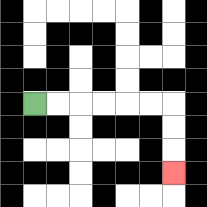{'start': '[1, 4]', 'end': '[7, 7]', 'path_directions': 'R,R,R,R,R,R,D,D,D', 'path_coordinates': '[[1, 4], [2, 4], [3, 4], [4, 4], [5, 4], [6, 4], [7, 4], [7, 5], [7, 6], [7, 7]]'}